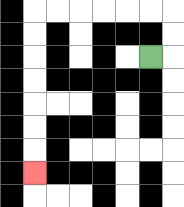{'start': '[6, 2]', 'end': '[1, 7]', 'path_directions': 'R,U,U,L,L,L,L,L,L,D,D,D,D,D,D,D', 'path_coordinates': '[[6, 2], [7, 2], [7, 1], [7, 0], [6, 0], [5, 0], [4, 0], [3, 0], [2, 0], [1, 0], [1, 1], [1, 2], [1, 3], [1, 4], [1, 5], [1, 6], [1, 7]]'}